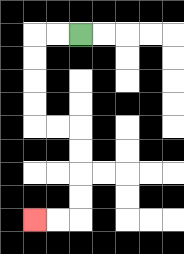{'start': '[3, 1]', 'end': '[1, 9]', 'path_directions': 'L,L,D,D,D,D,R,R,D,D,D,D,L,L', 'path_coordinates': '[[3, 1], [2, 1], [1, 1], [1, 2], [1, 3], [1, 4], [1, 5], [2, 5], [3, 5], [3, 6], [3, 7], [3, 8], [3, 9], [2, 9], [1, 9]]'}